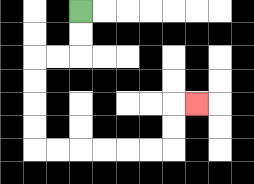{'start': '[3, 0]', 'end': '[8, 4]', 'path_directions': 'D,D,L,L,D,D,D,D,R,R,R,R,R,R,U,U,R', 'path_coordinates': '[[3, 0], [3, 1], [3, 2], [2, 2], [1, 2], [1, 3], [1, 4], [1, 5], [1, 6], [2, 6], [3, 6], [4, 6], [5, 6], [6, 6], [7, 6], [7, 5], [7, 4], [8, 4]]'}